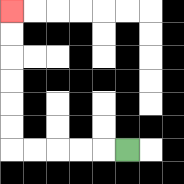{'start': '[5, 6]', 'end': '[0, 0]', 'path_directions': 'L,L,L,L,L,U,U,U,U,U,U', 'path_coordinates': '[[5, 6], [4, 6], [3, 6], [2, 6], [1, 6], [0, 6], [0, 5], [0, 4], [0, 3], [0, 2], [0, 1], [0, 0]]'}